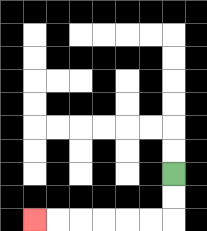{'start': '[7, 7]', 'end': '[1, 9]', 'path_directions': 'D,D,L,L,L,L,L,L', 'path_coordinates': '[[7, 7], [7, 8], [7, 9], [6, 9], [5, 9], [4, 9], [3, 9], [2, 9], [1, 9]]'}